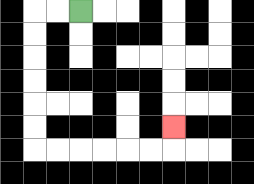{'start': '[3, 0]', 'end': '[7, 5]', 'path_directions': 'L,L,D,D,D,D,D,D,R,R,R,R,R,R,U', 'path_coordinates': '[[3, 0], [2, 0], [1, 0], [1, 1], [1, 2], [1, 3], [1, 4], [1, 5], [1, 6], [2, 6], [3, 6], [4, 6], [5, 6], [6, 6], [7, 6], [7, 5]]'}